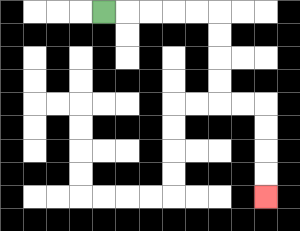{'start': '[4, 0]', 'end': '[11, 8]', 'path_directions': 'R,R,R,R,R,D,D,D,D,R,R,D,D,D,D', 'path_coordinates': '[[4, 0], [5, 0], [6, 0], [7, 0], [8, 0], [9, 0], [9, 1], [9, 2], [9, 3], [9, 4], [10, 4], [11, 4], [11, 5], [11, 6], [11, 7], [11, 8]]'}